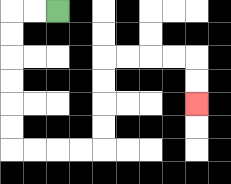{'start': '[2, 0]', 'end': '[8, 4]', 'path_directions': 'L,L,D,D,D,D,D,D,R,R,R,R,U,U,U,U,R,R,R,R,D,D', 'path_coordinates': '[[2, 0], [1, 0], [0, 0], [0, 1], [0, 2], [0, 3], [0, 4], [0, 5], [0, 6], [1, 6], [2, 6], [3, 6], [4, 6], [4, 5], [4, 4], [4, 3], [4, 2], [5, 2], [6, 2], [7, 2], [8, 2], [8, 3], [8, 4]]'}